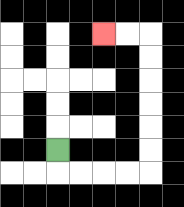{'start': '[2, 6]', 'end': '[4, 1]', 'path_directions': 'D,R,R,R,R,U,U,U,U,U,U,L,L', 'path_coordinates': '[[2, 6], [2, 7], [3, 7], [4, 7], [5, 7], [6, 7], [6, 6], [6, 5], [6, 4], [6, 3], [6, 2], [6, 1], [5, 1], [4, 1]]'}